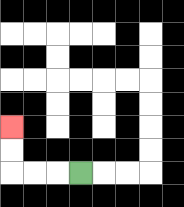{'start': '[3, 7]', 'end': '[0, 5]', 'path_directions': 'L,L,L,U,U', 'path_coordinates': '[[3, 7], [2, 7], [1, 7], [0, 7], [0, 6], [0, 5]]'}